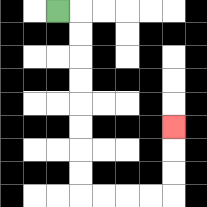{'start': '[2, 0]', 'end': '[7, 5]', 'path_directions': 'R,D,D,D,D,D,D,D,D,R,R,R,R,U,U,U', 'path_coordinates': '[[2, 0], [3, 0], [3, 1], [3, 2], [3, 3], [3, 4], [3, 5], [3, 6], [3, 7], [3, 8], [4, 8], [5, 8], [6, 8], [7, 8], [7, 7], [7, 6], [7, 5]]'}